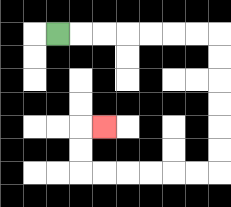{'start': '[2, 1]', 'end': '[4, 5]', 'path_directions': 'R,R,R,R,R,R,R,D,D,D,D,D,D,L,L,L,L,L,L,U,U,R', 'path_coordinates': '[[2, 1], [3, 1], [4, 1], [5, 1], [6, 1], [7, 1], [8, 1], [9, 1], [9, 2], [9, 3], [9, 4], [9, 5], [9, 6], [9, 7], [8, 7], [7, 7], [6, 7], [5, 7], [4, 7], [3, 7], [3, 6], [3, 5], [4, 5]]'}